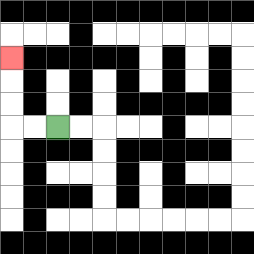{'start': '[2, 5]', 'end': '[0, 2]', 'path_directions': 'L,L,U,U,U', 'path_coordinates': '[[2, 5], [1, 5], [0, 5], [0, 4], [0, 3], [0, 2]]'}